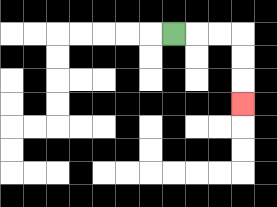{'start': '[7, 1]', 'end': '[10, 4]', 'path_directions': 'R,R,R,D,D,D', 'path_coordinates': '[[7, 1], [8, 1], [9, 1], [10, 1], [10, 2], [10, 3], [10, 4]]'}